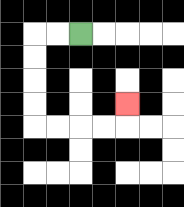{'start': '[3, 1]', 'end': '[5, 4]', 'path_directions': 'L,L,D,D,D,D,R,R,R,R,U', 'path_coordinates': '[[3, 1], [2, 1], [1, 1], [1, 2], [1, 3], [1, 4], [1, 5], [2, 5], [3, 5], [4, 5], [5, 5], [5, 4]]'}